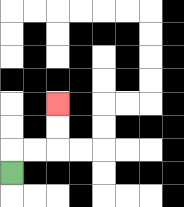{'start': '[0, 7]', 'end': '[2, 4]', 'path_directions': 'U,R,R,U,U', 'path_coordinates': '[[0, 7], [0, 6], [1, 6], [2, 6], [2, 5], [2, 4]]'}